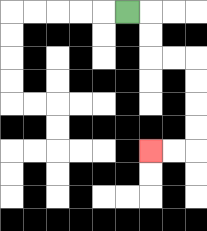{'start': '[5, 0]', 'end': '[6, 6]', 'path_directions': 'R,D,D,R,R,D,D,D,D,L,L', 'path_coordinates': '[[5, 0], [6, 0], [6, 1], [6, 2], [7, 2], [8, 2], [8, 3], [8, 4], [8, 5], [8, 6], [7, 6], [6, 6]]'}